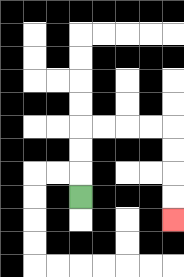{'start': '[3, 8]', 'end': '[7, 9]', 'path_directions': 'U,U,U,R,R,R,R,D,D,D,D', 'path_coordinates': '[[3, 8], [3, 7], [3, 6], [3, 5], [4, 5], [5, 5], [6, 5], [7, 5], [7, 6], [7, 7], [7, 8], [7, 9]]'}